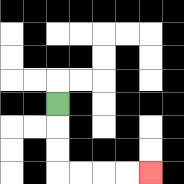{'start': '[2, 4]', 'end': '[6, 7]', 'path_directions': 'D,D,D,R,R,R,R', 'path_coordinates': '[[2, 4], [2, 5], [2, 6], [2, 7], [3, 7], [4, 7], [5, 7], [6, 7]]'}